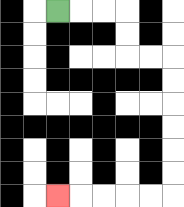{'start': '[2, 0]', 'end': '[2, 8]', 'path_directions': 'R,R,R,D,D,R,R,D,D,D,D,D,D,L,L,L,L,L', 'path_coordinates': '[[2, 0], [3, 0], [4, 0], [5, 0], [5, 1], [5, 2], [6, 2], [7, 2], [7, 3], [7, 4], [7, 5], [7, 6], [7, 7], [7, 8], [6, 8], [5, 8], [4, 8], [3, 8], [2, 8]]'}